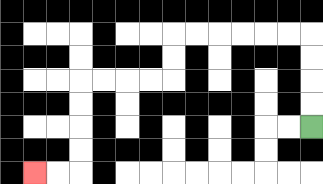{'start': '[13, 5]', 'end': '[1, 7]', 'path_directions': 'U,U,U,U,L,L,L,L,L,L,D,D,L,L,L,L,D,D,D,D,L,L', 'path_coordinates': '[[13, 5], [13, 4], [13, 3], [13, 2], [13, 1], [12, 1], [11, 1], [10, 1], [9, 1], [8, 1], [7, 1], [7, 2], [7, 3], [6, 3], [5, 3], [4, 3], [3, 3], [3, 4], [3, 5], [3, 6], [3, 7], [2, 7], [1, 7]]'}